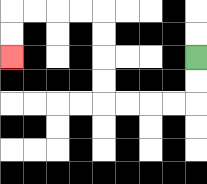{'start': '[8, 2]', 'end': '[0, 2]', 'path_directions': 'D,D,L,L,L,L,U,U,U,U,L,L,L,L,D,D', 'path_coordinates': '[[8, 2], [8, 3], [8, 4], [7, 4], [6, 4], [5, 4], [4, 4], [4, 3], [4, 2], [4, 1], [4, 0], [3, 0], [2, 0], [1, 0], [0, 0], [0, 1], [0, 2]]'}